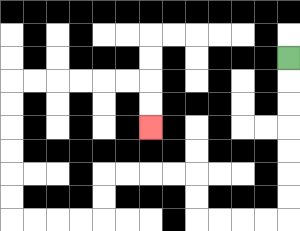{'start': '[12, 2]', 'end': '[6, 5]', 'path_directions': 'D,D,D,D,D,D,D,L,L,L,L,U,U,L,L,L,L,D,D,L,L,L,L,U,U,U,U,U,U,R,R,R,R,R,R,D,D', 'path_coordinates': '[[12, 2], [12, 3], [12, 4], [12, 5], [12, 6], [12, 7], [12, 8], [12, 9], [11, 9], [10, 9], [9, 9], [8, 9], [8, 8], [8, 7], [7, 7], [6, 7], [5, 7], [4, 7], [4, 8], [4, 9], [3, 9], [2, 9], [1, 9], [0, 9], [0, 8], [0, 7], [0, 6], [0, 5], [0, 4], [0, 3], [1, 3], [2, 3], [3, 3], [4, 3], [5, 3], [6, 3], [6, 4], [6, 5]]'}